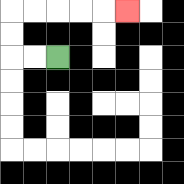{'start': '[2, 2]', 'end': '[5, 0]', 'path_directions': 'L,L,U,U,R,R,R,R,R', 'path_coordinates': '[[2, 2], [1, 2], [0, 2], [0, 1], [0, 0], [1, 0], [2, 0], [3, 0], [4, 0], [5, 0]]'}